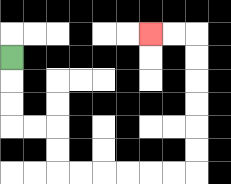{'start': '[0, 2]', 'end': '[6, 1]', 'path_directions': 'D,D,D,R,R,D,D,R,R,R,R,R,R,U,U,U,U,U,U,L,L', 'path_coordinates': '[[0, 2], [0, 3], [0, 4], [0, 5], [1, 5], [2, 5], [2, 6], [2, 7], [3, 7], [4, 7], [5, 7], [6, 7], [7, 7], [8, 7], [8, 6], [8, 5], [8, 4], [8, 3], [8, 2], [8, 1], [7, 1], [6, 1]]'}